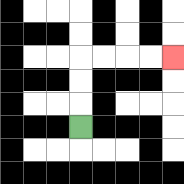{'start': '[3, 5]', 'end': '[7, 2]', 'path_directions': 'U,U,U,R,R,R,R', 'path_coordinates': '[[3, 5], [3, 4], [3, 3], [3, 2], [4, 2], [5, 2], [6, 2], [7, 2]]'}